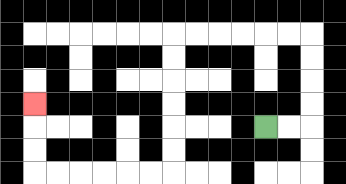{'start': '[11, 5]', 'end': '[1, 4]', 'path_directions': 'R,R,U,U,U,U,L,L,L,L,L,L,D,D,D,D,D,D,L,L,L,L,L,L,U,U,U', 'path_coordinates': '[[11, 5], [12, 5], [13, 5], [13, 4], [13, 3], [13, 2], [13, 1], [12, 1], [11, 1], [10, 1], [9, 1], [8, 1], [7, 1], [7, 2], [7, 3], [7, 4], [7, 5], [7, 6], [7, 7], [6, 7], [5, 7], [4, 7], [3, 7], [2, 7], [1, 7], [1, 6], [1, 5], [1, 4]]'}